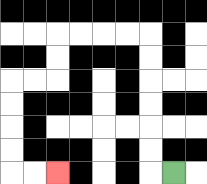{'start': '[7, 7]', 'end': '[2, 7]', 'path_directions': 'L,U,U,U,U,U,U,L,L,L,L,D,D,L,L,D,D,D,D,R,R', 'path_coordinates': '[[7, 7], [6, 7], [6, 6], [6, 5], [6, 4], [6, 3], [6, 2], [6, 1], [5, 1], [4, 1], [3, 1], [2, 1], [2, 2], [2, 3], [1, 3], [0, 3], [0, 4], [0, 5], [0, 6], [0, 7], [1, 7], [2, 7]]'}